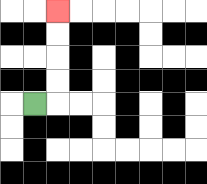{'start': '[1, 4]', 'end': '[2, 0]', 'path_directions': 'R,U,U,U,U', 'path_coordinates': '[[1, 4], [2, 4], [2, 3], [2, 2], [2, 1], [2, 0]]'}